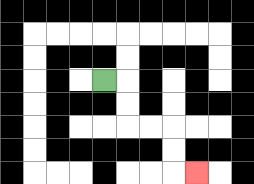{'start': '[4, 3]', 'end': '[8, 7]', 'path_directions': 'R,D,D,R,R,D,D,R', 'path_coordinates': '[[4, 3], [5, 3], [5, 4], [5, 5], [6, 5], [7, 5], [7, 6], [7, 7], [8, 7]]'}